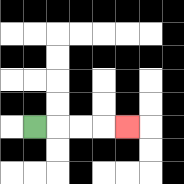{'start': '[1, 5]', 'end': '[5, 5]', 'path_directions': 'R,R,R,R', 'path_coordinates': '[[1, 5], [2, 5], [3, 5], [4, 5], [5, 5]]'}